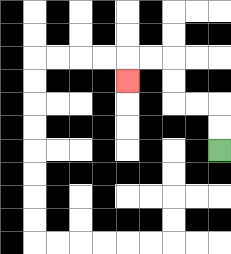{'start': '[9, 6]', 'end': '[5, 3]', 'path_directions': 'U,U,L,L,U,U,L,L,D', 'path_coordinates': '[[9, 6], [9, 5], [9, 4], [8, 4], [7, 4], [7, 3], [7, 2], [6, 2], [5, 2], [5, 3]]'}